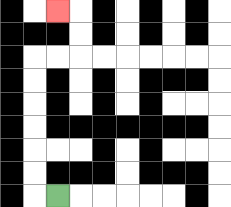{'start': '[2, 8]', 'end': '[2, 0]', 'path_directions': 'L,U,U,U,U,U,U,R,R,U,U,L', 'path_coordinates': '[[2, 8], [1, 8], [1, 7], [1, 6], [1, 5], [1, 4], [1, 3], [1, 2], [2, 2], [3, 2], [3, 1], [3, 0], [2, 0]]'}